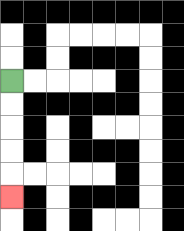{'start': '[0, 3]', 'end': '[0, 8]', 'path_directions': 'D,D,D,D,D', 'path_coordinates': '[[0, 3], [0, 4], [0, 5], [0, 6], [0, 7], [0, 8]]'}